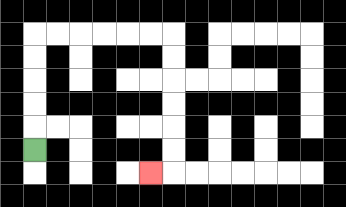{'start': '[1, 6]', 'end': '[6, 7]', 'path_directions': 'U,U,U,U,U,R,R,R,R,R,R,D,D,D,D,D,D,L', 'path_coordinates': '[[1, 6], [1, 5], [1, 4], [1, 3], [1, 2], [1, 1], [2, 1], [3, 1], [4, 1], [5, 1], [6, 1], [7, 1], [7, 2], [7, 3], [7, 4], [7, 5], [7, 6], [7, 7], [6, 7]]'}